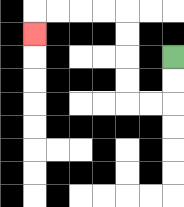{'start': '[7, 2]', 'end': '[1, 1]', 'path_directions': 'D,D,L,L,U,U,U,U,L,L,L,L,D', 'path_coordinates': '[[7, 2], [7, 3], [7, 4], [6, 4], [5, 4], [5, 3], [5, 2], [5, 1], [5, 0], [4, 0], [3, 0], [2, 0], [1, 0], [1, 1]]'}